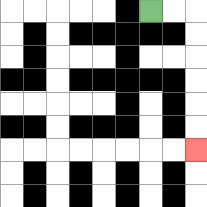{'start': '[6, 0]', 'end': '[8, 6]', 'path_directions': 'R,R,D,D,D,D,D,D', 'path_coordinates': '[[6, 0], [7, 0], [8, 0], [8, 1], [8, 2], [8, 3], [8, 4], [8, 5], [8, 6]]'}